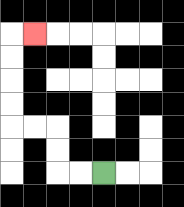{'start': '[4, 7]', 'end': '[1, 1]', 'path_directions': 'L,L,U,U,L,L,U,U,U,U,R', 'path_coordinates': '[[4, 7], [3, 7], [2, 7], [2, 6], [2, 5], [1, 5], [0, 5], [0, 4], [0, 3], [0, 2], [0, 1], [1, 1]]'}